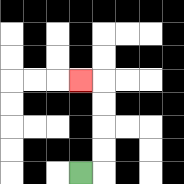{'start': '[3, 7]', 'end': '[3, 3]', 'path_directions': 'R,U,U,U,U,L', 'path_coordinates': '[[3, 7], [4, 7], [4, 6], [4, 5], [4, 4], [4, 3], [3, 3]]'}